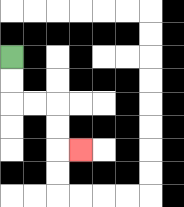{'start': '[0, 2]', 'end': '[3, 6]', 'path_directions': 'D,D,R,R,D,D,R', 'path_coordinates': '[[0, 2], [0, 3], [0, 4], [1, 4], [2, 4], [2, 5], [2, 6], [3, 6]]'}